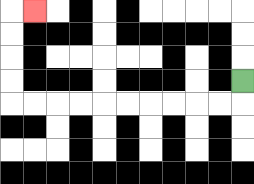{'start': '[10, 3]', 'end': '[1, 0]', 'path_directions': 'D,L,L,L,L,L,L,L,L,L,L,U,U,U,U,R', 'path_coordinates': '[[10, 3], [10, 4], [9, 4], [8, 4], [7, 4], [6, 4], [5, 4], [4, 4], [3, 4], [2, 4], [1, 4], [0, 4], [0, 3], [0, 2], [0, 1], [0, 0], [1, 0]]'}